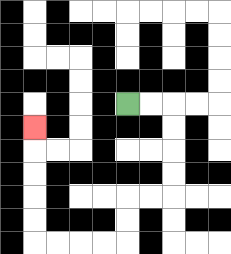{'start': '[5, 4]', 'end': '[1, 5]', 'path_directions': 'R,R,D,D,D,D,L,L,D,D,L,L,L,L,U,U,U,U,U', 'path_coordinates': '[[5, 4], [6, 4], [7, 4], [7, 5], [7, 6], [7, 7], [7, 8], [6, 8], [5, 8], [5, 9], [5, 10], [4, 10], [3, 10], [2, 10], [1, 10], [1, 9], [1, 8], [1, 7], [1, 6], [1, 5]]'}